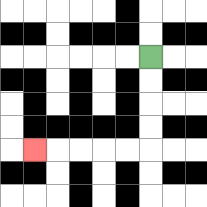{'start': '[6, 2]', 'end': '[1, 6]', 'path_directions': 'D,D,D,D,L,L,L,L,L', 'path_coordinates': '[[6, 2], [6, 3], [6, 4], [6, 5], [6, 6], [5, 6], [4, 6], [3, 6], [2, 6], [1, 6]]'}